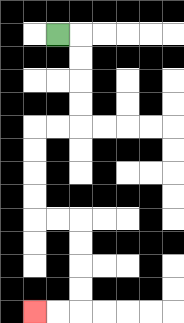{'start': '[2, 1]', 'end': '[1, 13]', 'path_directions': 'R,D,D,D,D,L,L,D,D,D,D,R,R,D,D,D,D,L,L', 'path_coordinates': '[[2, 1], [3, 1], [3, 2], [3, 3], [3, 4], [3, 5], [2, 5], [1, 5], [1, 6], [1, 7], [1, 8], [1, 9], [2, 9], [3, 9], [3, 10], [3, 11], [3, 12], [3, 13], [2, 13], [1, 13]]'}